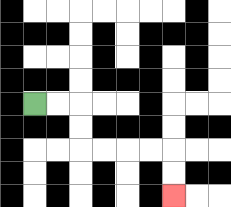{'start': '[1, 4]', 'end': '[7, 8]', 'path_directions': 'R,R,D,D,R,R,R,R,D,D', 'path_coordinates': '[[1, 4], [2, 4], [3, 4], [3, 5], [3, 6], [4, 6], [5, 6], [6, 6], [7, 6], [7, 7], [7, 8]]'}